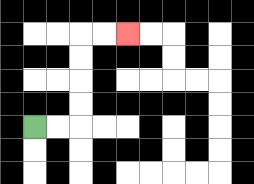{'start': '[1, 5]', 'end': '[5, 1]', 'path_directions': 'R,R,U,U,U,U,R,R', 'path_coordinates': '[[1, 5], [2, 5], [3, 5], [3, 4], [3, 3], [3, 2], [3, 1], [4, 1], [5, 1]]'}